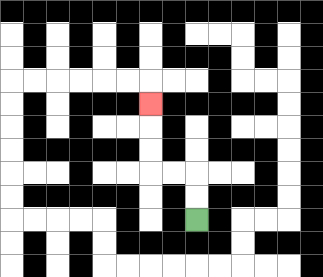{'start': '[8, 9]', 'end': '[6, 4]', 'path_directions': 'U,U,L,L,U,U,U', 'path_coordinates': '[[8, 9], [8, 8], [8, 7], [7, 7], [6, 7], [6, 6], [6, 5], [6, 4]]'}